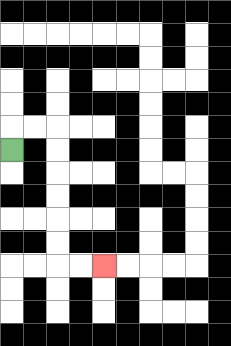{'start': '[0, 6]', 'end': '[4, 11]', 'path_directions': 'U,R,R,D,D,D,D,D,D,R,R', 'path_coordinates': '[[0, 6], [0, 5], [1, 5], [2, 5], [2, 6], [2, 7], [2, 8], [2, 9], [2, 10], [2, 11], [3, 11], [4, 11]]'}